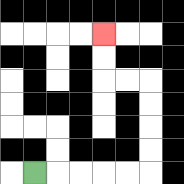{'start': '[1, 7]', 'end': '[4, 1]', 'path_directions': 'R,R,R,R,R,U,U,U,U,L,L,U,U', 'path_coordinates': '[[1, 7], [2, 7], [3, 7], [4, 7], [5, 7], [6, 7], [6, 6], [6, 5], [6, 4], [6, 3], [5, 3], [4, 3], [4, 2], [4, 1]]'}